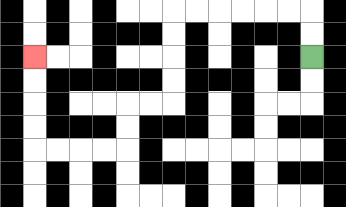{'start': '[13, 2]', 'end': '[1, 2]', 'path_directions': 'U,U,L,L,L,L,L,L,D,D,D,D,L,L,D,D,L,L,L,L,U,U,U,U', 'path_coordinates': '[[13, 2], [13, 1], [13, 0], [12, 0], [11, 0], [10, 0], [9, 0], [8, 0], [7, 0], [7, 1], [7, 2], [7, 3], [7, 4], [6, 4], [5, 4], [5, 5], [5, 6], [4, 6], [3, 6], [2, 6], [1, 6], [1, 5], [1, 4], [1, 3], [1, 2]]'}